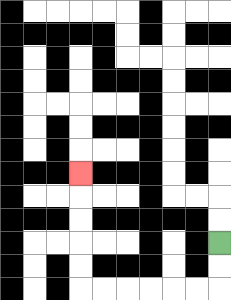{'start': '[9, 10]', 'end': '[3, 7]', 'path_directions': 'D,D,L,L,L,L,L,L,U,U,U,U,U', 'path_coordinates': '[[9, 10], [9, 11], [9, 12], [8, 12], [7, 12], [6, 12], [5, 12], [4, 12], [3, 12], [3, 11], [3, 10], [3, 9], [3, 8], [3, 7]]'}